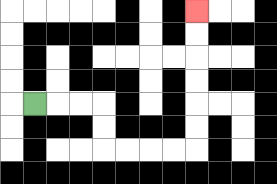{'start': '[1, 4]', 'end': '[8, 0]', 'path_directions': 'R,R,R,D,D,R,R,R,R,U,U,U,U,U,U', 'path_coordinates': '[[1, 4], [2, 4], [3, 4], [4, 4], [4, 5], [4, 6], [5, 6], [6, 6], [7, 6], [8, 6], [8, 5], [8, 4], [8, 3], [8, 2], [8, 1], [8, 0]]'}